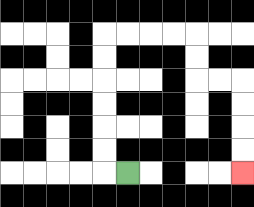{'start': '[5, 7]', 'end': '[10, 7]', 'path_directions': 'L,U,U,U,U,U,U,R,R,R,R,D,D,R,R,D,D,D,D', 'path_coordinates': '[[5, 7], [4, 7], [4, 6], [4, 5], [4, 4], [4, 3], [4, 2], [4, 1], [5, 1], [6, 1], [7, 1], [8, 1], [8, 2], [8, 3], [9, 3], [10, 3], [10, 4], [10, 5], [10, 6], [10, 7]]'}